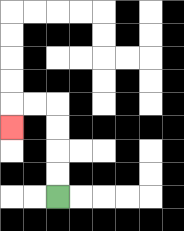{'start': '[2, 8]', 'end': '[0, 5]', 'path_directions': 'U,U,U,U,L,L,D', 'path_coordinates': '[[2, 8], [2, 7], [2, 6], [2, 5], [2, 4], [1, 4], [0, 4], [0, 5]]'}